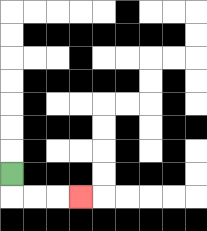{'start': '[0, 7]', 'end': '[3, 8]', 'path_directions': 'D,R,R,R', 'path_coordinates': '[[0, 7], [0, 8], [1, 8], [2, 8], [3, 8]]'}